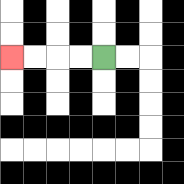{'start': '[4, 2]', 'end': '[0, 2]', 'path_directions': 'L,L,L,L', 'path_coordinates': '[[4, 2], [3, 2], [2, 2], [1, 2], [0, 2]]'}